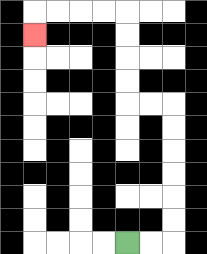{'start': '[5, 10]', 'end': '[1, 1]', 'path_directions': 'R,R,U,U,U,U,U,U,L,L,U,U,U,U,L,L,L,L,D', 'path_coordinates': '[[5, 10], [6, 10], [7, 10], [7, 9], [7, 8], [7, 7], [7, 6], [7, 5], [7, 4], [6, 4], [5, 4], [5, 3], [5, 2], [5, 1], [5, 0], [4, 0], [3, 0], [2, 0], [1, 0], [1, 1]]'}